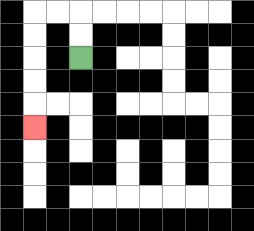{'start': '[3, 2]', 'end': '[1, 5]', 'path_directions': 'U,U,L,L,D,D,D,D,D', 'path_coordinates': '[[3, 2], [3, 1], [3, 0], [2, 0], [1, 0], [1, 1], [1, 2], [1, 3], [1, 4], [1, 5]]'}